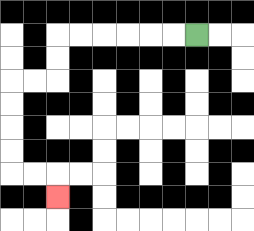{'start': '[8, 1]', 'end': '[2, 8]', 'path_directions': 'L,L,L,L,L,L,D,D,L,L,D,D,D,D,R,R,D', 'path_coordinates': '[[8, 1], [7, 1], [6, 1], [5, 1], [4, 1], [3, 1], [2, 1], [2, 2], [2, 3], [1, 3], [0, 3], [0, 4], [0, 5], [0, 6], [0, 7], [1, 7], [2, 7], [2, 8]]'}